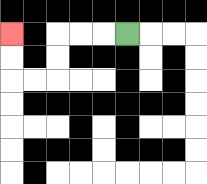{'start': '[5, 1]', 'end': '[0, 1]', 'path_directions': 'L,L,L,D,D,L,L,U,U', 'path_coordinates': '[[5, 1], [4, 1], [3, 1], [2, 1], [2, 2], [2, 3], [1, 3], [0, 3], [0, 2], [0, 1]]'}